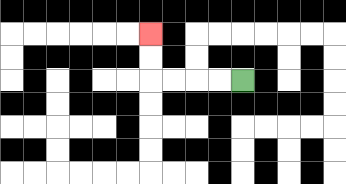{'start': '[10, 3]', 'end': '[6, 1]', 'path_directions': 'L,L,L,L,U,U', 'path_coordinates': '[[10, 3], [9, 3], [8, 3], [7, 3], [6, 3], [6, 2], [6, 1]]'}